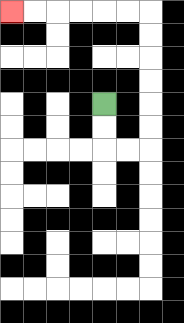{'start': '[4, 4]', 'end': '[0, 0]', 'path_directions': 'D,D,R,R,U,U,U,U,U,U,L,L,L,L,L,L', 'path_coordinates': '[[4, 4], [4, 5], [4, 6], [5, 6], [6, 6], [6, 5], [6, 4], [6, 3], [6, 2], [6, 1], [6, 0], [5, 0], [4, 0], [3, 0], [2, 0], [1, 0], [0, 0]]'}